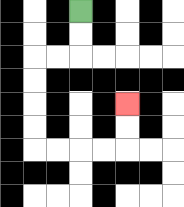{'start': '[3, 0]', 'end': '[5, 4]', 'path_directions': 'D,D,L,L,D,D,D,D,R,R,R,R,U,U', 'path_coordinates': '[[3, 0], [3, 1], [3, 2], [2, 2], [1, 2], [1, 3], [1, 4], [1, 5], [1, 6], [2, 6], [3, 6], [4, 6], [5, 6], [5, 5], [5, 4]]'}